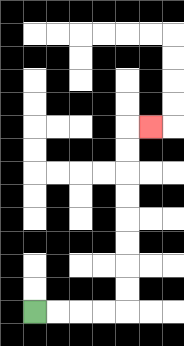{'start': '[1, 13]', 'end': '[6, 5]', 'path_directions': 'R,R,R,R,U,U,U,U,U,U,U,U,R', 'path_coordinates': '[[1, 13], [2, 13], [3, 13], [4, 13], [5, 13], [5, 12], [5, 11], [5, 10], [5, 9], [5, 8], [5, 7], [5, 6], [5, 5], [6, 5]]'}